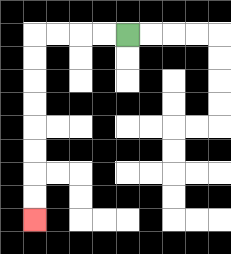{'start': '[5, 1]', 'end': '[1, 9]', 'path_directions': 'L,L,L,L,D,D,D,D,D,D,D,D', 'path_coordinates': '[[5, 1], [4, 1], [3, 1], [2, 1], [1, 1], [1, 2], [1, 3], [1, 4], [1, 5], [1, 6], [1, 7], [1, 8], [1, 9]]'}